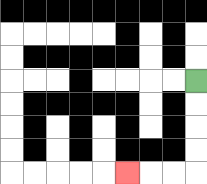{'start': '[8, 3]', 'end': '[5, 7]', 'path_directions': 'D,D,D,D,L,L,L', 'path_coordinates': '[[8, 3], [8, 4], [8, 5], [8, 6], [8, 7], [7, 7], [6, 7], [5, 7]]'}